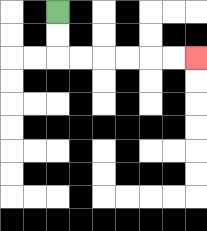{'start': '[2, 0]', 'end': '[8, 2]', 'path_directions': 'D,D,R,R,R,R,R,R', 'path_coordinates': '[[2, 0], [2, 1], [2, 2], [3, 2], [4, 2], [5, 2], [6, 2], [7, 2], [8, 2]]'}